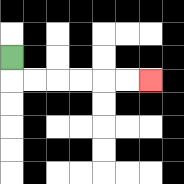{'start': '[0, 2]', 'end': '[6, 3]', 'path_directions': 'D,R,R,R,R,R,R', 'path_coordinates': '[[0, 2], [0, 3], [1, 3], [2, 3], [3, 3], [4, 3], [5, 3], [6, 3]]'}